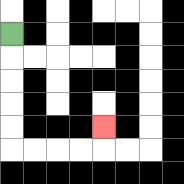{'start': '[0, 1]', 'end': '[4, 5]', 'path_directions': 'D,D,D,D,D,R,R,R,R,U', 'path_coordinates': '[[0, 1], [0, 2], [0, 3], [0, 4], [0, 5], [0, 6], [1, 6], [2, 6], [3, 6], [4, 6], [4, 5]]'}